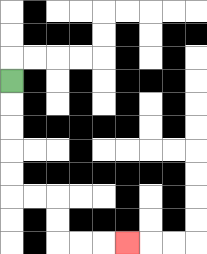{'start': '[0, 3]', 'end': '[5, 10]', 'path_directions': 'D,D,D,D,D,R,R,D,D,R,R,R', 'path_coordinates': '[[0, 3], [0, 4], [0, 5], [0, 6], [0, 7], [0, 8], [1, 8], [2, 8], [2, 9], [2, 10], [3, 10], [4, 10], [5, 10]]'}